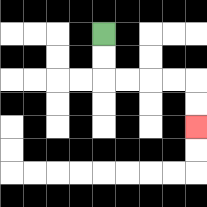{'start': '[4, 1]', 'end': '[8, 5]', 'path_directions': 'D,D,R,R,R,R,D,D', 'path_coordinates': '[[4, 1], [4, 2], [4, 3], [5, 3], [6, 3], [7, 3], [8, 3], [8, 4], [8, 5]]'}